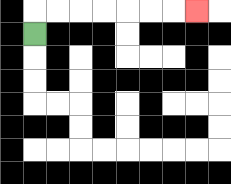{'start': '[1, 1]', 'end': '[8, 0]', 'path_directions': 'U,R,R,R,R,R,R,R', 'path_coordinates': '[[1, 1], [1, 0], [2, 0], [3, 0], [4, 0], [5, 0], [6, 0], [7, 0], [8, 0]]'}